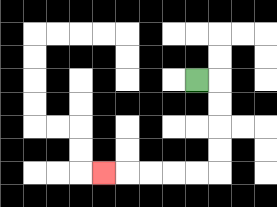{'start': '[8, 3]', 'end': '[4, 7]', 'path_directions': 'R,D,D,D,D,L,L,L,L,L', 'path_coordinates': '[[8, 3], [9, 3], [9, 4], [9, 5], [9, 6], [9, 7], [8, 7], [7, 7], [6, 7], [5, 7], [4, 7]]'}